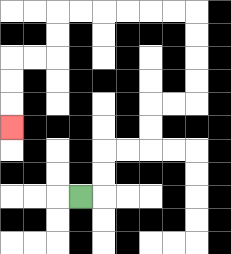{'start': '[3, 8]', 'end': '[0, 5]', 'path_directions': 'R,U,U,R,R,U,U,R,R,U,U,U,U,L,L,L,L,L,L,D,D,L,L,D,D,D', 'path_coordinates': '[[3, 8], [4, 8], [4, 7], [4, 6], [5, 6], [6, 6], [6, 5], [6, 4], [7, 4], [8, 4], [8, 3], [8, 2], [8, 1], [8, 0], [7, 0], [6, 0], [5, 0], [4, 0], [3, 0], [2, 0], [2, 1], [2, 2], [1, 2], [0, 2], [0, 3], [0, 4], [0, 5]]'}